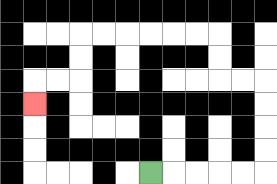{'start': '[6, 7]', 'end': '[1, 4]', 'path_directions': 'R,R,R,R,R,U,U,U,U,L,L,U,U,L,L,L,L,L,L,D,D,L,L,D', 'path_coordinates': '[[6, 7], [7, 7], [8, 7], [9, 7], [10, 7], [11, 7], [11, 6], [11, 5], [11, 4], [11, 3], [10, 3], [9, 3], [9, 2], [9, 1], [8, 1], [7, 1], [6, 1], [5, 1], [4, 1], [3, 1], [3, 2], [3, 3], [2, 3], [1, 3], [1, 4]]'}